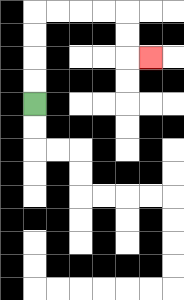{'start': '[1, 4]', 'end': '[6, 2]', 'path_directions': 'U,U,U,U,R,R,R,R,D,D,R', 'path_coordinates': '[[1, 4], [1, 3], [1, 2], [1, 1], [1, 0], [2, 0], [3, 0], [4, 0], [5, 0], [5, 1], [5, 2], [6, 2]]'}